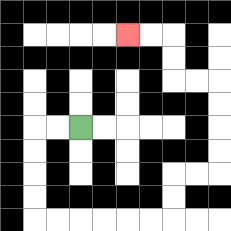{'start': '[3, 5]', 'end': '[5, 1]', 'path_directions': 'L,L,D,D,D,D,R,R,R,R,R,R,U,U,R,R,U,U,U,U,L,L,U,U,L,L', 'path_coordinates': '[[3, 5], [2, 5], [1, 5], [1, 6], [1, 7], [1, 8], [1, 9], [2, 9], [3, 9], [4, 9], [5, 9], [6, 9], [7, 9], [7, 8], [7, 7], [8, 7], [9, 7], [9, 6], [9, 5], [9, 4], [9, 3], [8, 3], [7, 3], [7, 2], [7, 1], [6, 1], [5, 1]]'}